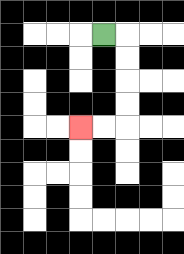{'start': '[4, 1]', 'end': '[3, 5]', 'path_directions': 'R,D,D,D,D,L,L', 'path_coordinates': '[[4, 1], [5, 1], [5, 2], [5, 3], [5, 4], [5, 5], [4, 5], [3, 5]]'}